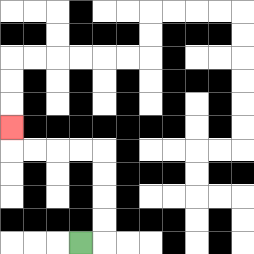{'start': '[3, 10]', 'end': '[0, 5]', 'path_directions': 'R,U,U,U,U,L,L,L,L,U', 'path_coordinates': '[[3, 10], [4, 10], [4, 9], [4, 8], [4, 7], [4, 6], [3, 6], [2, 6], [1, 6], [0, 6], [0, 5]]'}